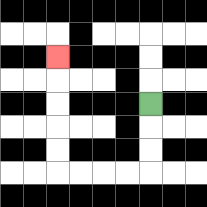{'start': '[6, 4]', 'end': '[2, 2]', 'path_directions': 'D,D,D,L,L,L,L,U,U,U,U,U', 'path_coordinates': '[[6, 4], [6, 5], [6, 6], [6, 7], [5, 7], [4, 7], [3, 7], [2, 7], [2, 6], [2, 5], [2, 4], [2, 3], [2, 2]]'}